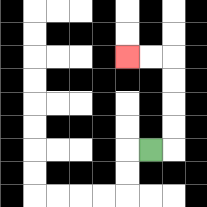{'start': '[6, 6]', 'end': '[5, 2]', 'path_directions': 'R,U,U,U,U,L,L', 'path_coordinates': '[[6, 6], [7, 6], [7, 5], [7, 4], [7, 3], [7, 2], [6, 2], [5, 2]]'}